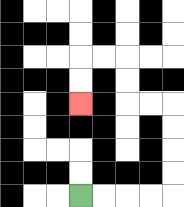{'start': '[3, 8]', 'end': '[3, 4]', 'path_directions': 'R,R,R,R,U,U,U,U,L,L,U,U,L,L,D,D', 'path_coordinates': '[[3, 8], [4, 8], [5, 8], [6, 8], [7, 8], [7, 7], [7, 6], [7, 5], [7, 4], [6, 4], [5, 4], [5, 3], [5, 2], [4, 2], [3, 2], [3, 3], [3, 4]]'}